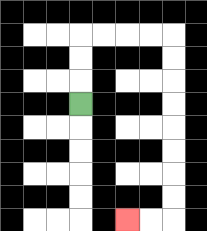{'start': '[3, 4]', 'end': '[5, 9]', 'path_directions': 'U,U,U,R,R,R,R,D,D,D,D,D,D,D,D,L,L', 'path_coordinates': '[[3, 4], [3, 3], [3, 2], [3, 1], [4, 1], [5, 1], [6, 1], [7, 1], [7, 2], [7, 3], [7, 4], [7, 5], [7, 6], [7, 7], [7, 8], [7, 9], [6, 9], [5, 9]]'}